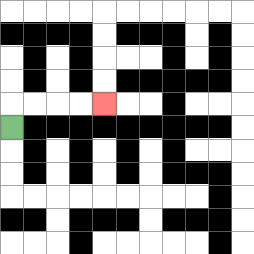{'start': '[0, 5]', 'end': '[4, 4]', 'path_directions': 'U,R,R,R,R', 'path_coordinates': '[[0, 5], [0, 4], [1, 4], [2, 4], [3, 4], [4, 4]]'}